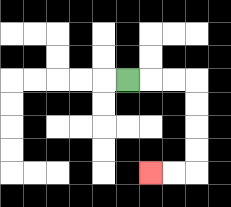{'start': '[5, 3]', 'end': '[6, 7]', 'path_directions': 'R,R,R,D,D,D,D,L,L', 'path_coordinates': '[[5, 3], [6, 3], [7, 3], [8, 3], [8, 4], [8, 5], [8, 6], [8, 7], [7, 7], [6, 7]]'}